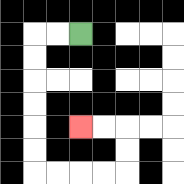{'start': '[3, 1]', 'end': '[3, 5]', 'path_directions': 'L,L,D,D,D,D,D,D,R,R,R,R,U,U,L,L', 'path_coordinates': '[[3, 1], [2, 1], [1, 1], [1, 2], [1, 3], [1, 4], [1, 5], [1, 6], [1, 7], [2, 7], [3, 7], [4, 7], [5, 7], [5, 6], [5, 5], [4, 5], [3, 5]]'}